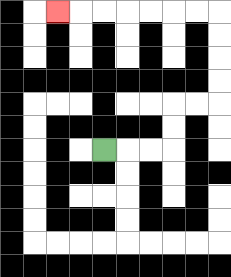{'start': '[4, 6]', 'end': '[2, 0]', 'path_directions': 'R,R,R,U,U,R,R,U,U,U,U,L,L,L,L,L,L,L', 'path_coordinates': '[[4, 6], [5, 6], [6, 6], [7, 6], [7, 5], [7, 4], [8, 4], [9, 4], [9, 3], [9, 2], [9, 1], [9, 0], [8, 0], [7, 0], [6, 0], [5, 0], [4, 0], [3, 0], [2, 0]]'}